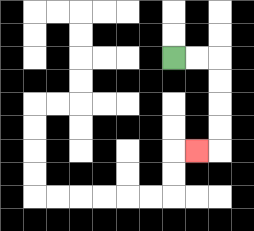{'start': '[7, 2]', 'end': '[8, 6]', 'path_directions': 'R,R,D,D,D,D,L', 'path_coordinates': '[[7, 2], [8, 2], [9, 2], [9, 3], [9, 4], [9, 5], [9, 6], [8, 6]]'}